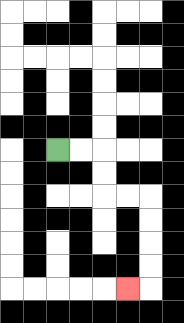{'start': '[2, 6]', 'end': '[5, 12]', 'path_directions': 'R,R,D,D,R,R,D,D,D,D,L', 'path_coordinates': '[[2, 6], [3, 6], [4, 6], [4, 7], [4, 8], [5, 8], [6, 8], [6, 9], [6, 10], [6, 11], [6, 12], [5, 12]]'}